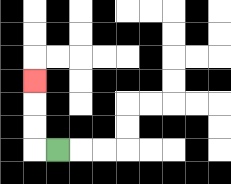{'start': '[2, 6]', 'end': '[1, 3]', 'path_directions': 'L,U,U,U', 'path_coordinates': '[[2, 6], [1, 6], [1, 5], [1, 4], [1, 3]]'}